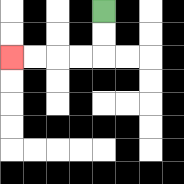{'start': '[4, 0]', 'end': '[0, 2]', 'path_directions': 'D,D,L,L,L,L', 'path_coordinates': '[[4, 0], [4, 1], [4, 2], [3, 2], [2, 2], [1, 2], [0, 2]]'}